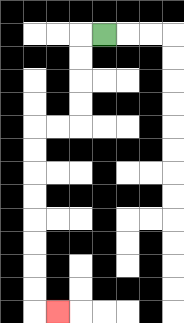{'start': '[4, 1]', 'end': '[2, 13]', 'path_directions': 'L,D,D,D,D,L,L,D,D,D,D,D,D,D,D,R', 'path_coordinates': '[[4, 1], [3, 1], [3, 2], [3, 3], [3, 4], [3, 5], [2, 5], [1, 5], [1, 6], [1, 7], [1, 8], [1, 9], [1, 10], [1, 11], [1, 12], [1, 13], [2, 13]]'}